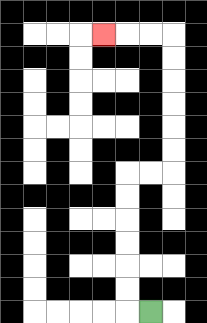{'start': '[6, 13]', 'end': '[4, 1]', 'path_directions': 'L,U,U,U,U,U,U,R,R,U,U,U,U,U,U,L,L,L', 'path_coordinates': '[[6, 13], [5, 13], [5, 12], [5, 11], [5, 10], [5, 9], [5, 8], [5, 7], [6, 7], [7, 7], [7, 6], [7, 5], [7, 4], [7, 3], [7, 2], [7, 1], [6, 1], [5, 1], [4, 1]]'}